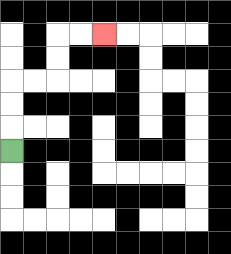{'start': '[0, 6]', 'end': '[4, 1]', 'path_directions': 'U,U,U,R,R,U,U,R,R', 'path_coordinates': '[[0, 6], [0, 5], [0, 4], [0, 3], [1, 3], [2, 3], [2, 2], [2, 1], [3, 1], [4, 1]]'}